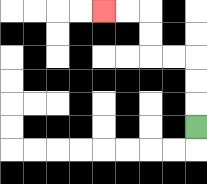{'start': '[8, 5]', 'end': '[4, 0]', 'path_directions': 'U,U,U,L,L,U,U,L,L', 'path_coordinates': '[[8, 5], [8, 4], [8, 3], [8, 2], [7, 2], [6, 2], [6, 1], [6, 0], [5, 0], [4, 0]]'}